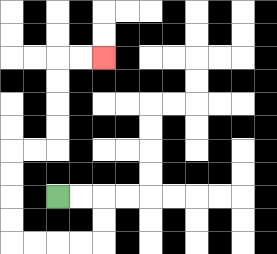{'start': '[2, 8]', 'end': '[4, 2]', 'path_directions': 'R,R,D,D,L,L,L,L,U,U,U,U,R,R,U,U,U,U,R,R', 'path_coordinates': '[[2, 8], [3, 8], [4, 8], [4, 9], [4, 10], [3, 10], [2, 10], [1, 10], [0, 10], [0, 9], [0, 8], [0, 7], [0, 6], [1, 6], [2, 6], [2, 5], [2, 4], [2, 3], [2, 2], [3, 2], [4, 2]]'}